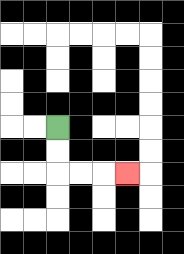{'start': '[2, 5]', 'end': '[5, 7]', 'path_directions': 'D,D,R,R,R', 'path_coordinates': '[[2, 5], [2, 6], [2, 7], [3, 7], [4, 7], [5, 7]]'}